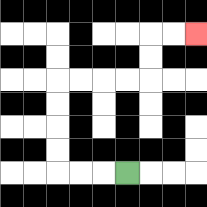{'start': '[5, 7]', 'end': '[8, 1]', 'path_directions': 'L,L,L,U,U,U,U,R,R,R,R,U,U,R,R', 'path_coordinates': '[[5, 7], [4, 7], [3, 7], [2, 7], [2, 6], [2, 5], [2, 4], [2, 3], [3, 3], [4, 3], [5, 3], [6, 3], [6, 2], [6, 1], [7, 1], [8, 1]]'}